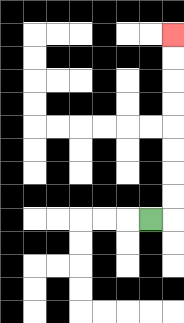{'start': '[6, 9]', 'end': '[7, 1]', 'path_directions': 'R,U,U,U,U,U,U,U,U', 'path_coordinates': '[[6, 9], [7, 9], [7, 8], [7, 7], [7, 6], [7, 5], [7, 4], [7, 3], [7, 2], [7, 1]]'}